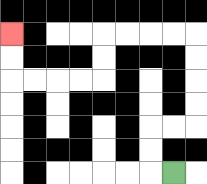{'start': '[7, 7]', 'end': '[0, 1]', 'path_directions': 'L,U,U,R,R,U,U,U,U,L,L,L,L,D,D,L,L,L,L,U,U', 'path_coordinates': '[[7, 7], [6, 7], [6, 6], [6, 5], [7, 5], [8, 5], [8, 4], [8, 3], [8, 2], [8, 1], [7, 1], [6, 1], [5, 1], [4, 1], [4, 2], [4, 3], [3, 3], [2, 3], [1, 3], [0, 3], [0, 2], [0, 1]]'}